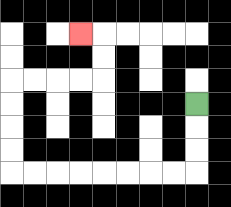{'start': '[8, 4]', 'end': '[3, 1]', 'path_directions': 'D,D,D,L,L,L,L,L,L,L,L,U,U,U,U,R,R,R,R,U,U,L', 'path_coordinates': '[[8, 4], [8, 5], [8, 6], [8, 7], [7, 7], [6, 7], [5, 7], [4, 7], [3, 7], [2, 7], [1, 7], [0, 7], [0, 6], [0, 5], [0, 4], [0, 3], [1, 3], [2, 3], [3, 3], [4, 3], [4, 2], [4, 1], [3, 1]]'}